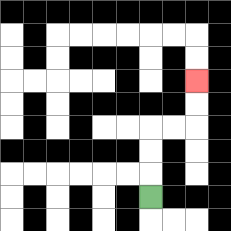{'start': '[6, 8]', 'end': '[8, 3]', 'path_directions': 'U,U,U,R,R,U,U', 'path_coordinates': '[[6, 8], [6, 7], [6, 6], [6, 5], [7, 5], [8, 5], [8, 4], [8, 3]]'}